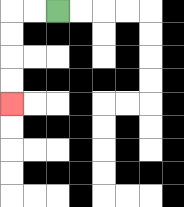{'start': '[2, 0]', 'end': '[0, 4]', 'path_directions': 'L,L,D,D,D,D', 'path_coordinates': '[[2, 0], [1, 0], [0, 0], [0, 1], [0, 2], [0, 3], [0, 4]]'}